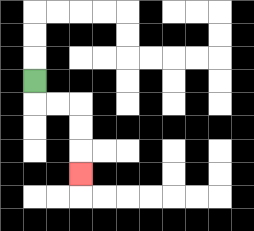{'start': '[1, 3]', 'end': '[3, 7]', 'path_directions': 'D,R,R,D,D,D', 'path_coordinates': '[[1, 3], [1, 4], [2, 4], [3, 4], [3, 5], [3, 6], [3, 7]]'}